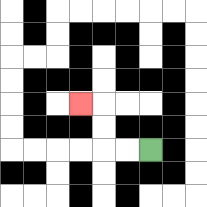{'start': '[6, 6]', 'end': '[3, 4]', 'path_directions': 'L,L,U,U,L', 'path_coordinates': '[[6, 6], [5, 6], [4, 6], [4, 5], [4, 4], [3, 4]]'}